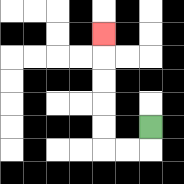{'start': '[6, 5]', 'end': '[4, 1]', 'path_directions': 'D,L,L,U,U,U,U,U', 'path_coordinates': '[[6, 5], [6, 6], [5, 6], [4, 6], [4, 5], [4, 4], [4, 3], [4, 2], [4, 1]]'}